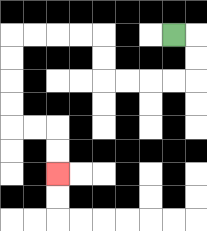{'start': '[7, 1]', 'end': '[2, 7]', 'path_directions': 'R,D,D,L,L,L,L,U,U,L,L,L,L,D,D,D,D,R,R,D,D', 'path_coordinates': '[[7, 1], [8, 1], [8, 2], [8, 3], [7, 3], [6, 3], [5, 3], [4, 3], [4, 2], [4, 1], [3, 1], [2, 1], [1, 1], [0, 1], [0, 2], [0, 3], [0, 4], [0, 5], [1, 5], [2, 5], [2, 6], [2, 7]]'}